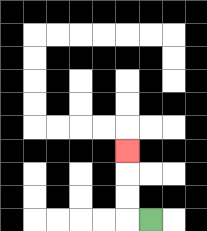{'start': '[6, 9]', 'end': '[5, 6]', 'path_directions': 'L,U,U,U', 'path_coordinates': '[[6, 9], [5, 9], [5, 8], [5, 7], [5, 6]]'}